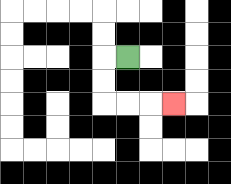{'start': '[5, 2]', 'end': '[7, 4]', 'path_directions': 'L,D,D,R,R,R', 'path_coordinates': '[[5, 2], [4, 2], [4, 3], [4, 4], [5, 4], [6, 4], [7, 4]]'}